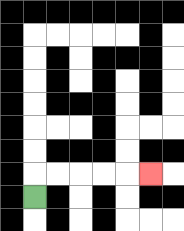{'start': '[1, 8]', 'end': '[6, 7]', 'path_directions': 'U,R,R,R,R,R', 'path_coordinates': '[[1, 8], [1, 7], [2, 7], [3, 7], [4, 7], [5, 7], [6, 7]]'}